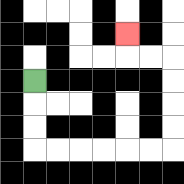{'start': '[1, 3]', 'end': '[5, 1]', 'path_directions': 'D,D,D,R,R,R,R,R,R,U,U,U,U,L,L,U', 'path_coordinates': '[[1, 3], [1, 4], [1, 5], [1, 6], [2, 6], [3, 6], [4, 6], [5, 6], [6, 6], [7, 6], [7, 5], [7, 4], [7, 3], [7, 2], [6, 2], [5, 2], [5, 1]]'}